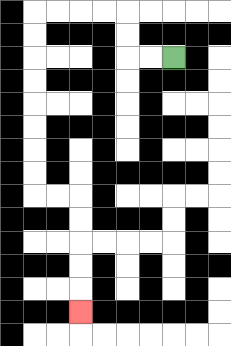{'start': '[7, 2]', 'end': '[3, 13]', 'path_directions': 'L,L,U,U,L,L,L,L,D,D,D,D,D,D,D,D,R,R,D,D,D,D,D', 'path_coordinates': '[[7, 2], [6, 2], [5, 2], [5, 1], [5, 0], [4, 0], [3, 0], [2, 0], [1, 0], [1, 1], [1, 2], [1, 3], [1, 4], [1, 5], [1, 6], [1, 7], [1, 8], [2, 8], [3, 8], [3, 9], [3, 10], [3, 11], [3, 12], [3, 13]]'}